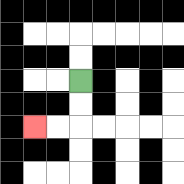{'start': '[3, 3]', 'end': '[1, 5]', 'path_directions': 'D,D,L,L', 'path_coordinates': '[[3, 3], [3, 4], [3, 5], [2, 5], [1, 5]]'}